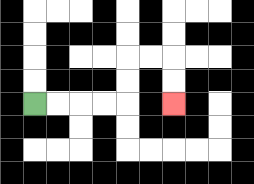{'start': '[1, 4]', 'end': '[7, 4]', 'path_directions': 'R,R,R,R,U,U,R,R,D,D', 'path_coordinates': '[[1, 4], [2, 4], [3, 4], [4, 4], [5, 4], [5, 3], [5, 2], [6, 2], [7, 2], [7, 3], [7, 4]]'}